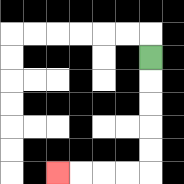{'start': '[6, 2]', 'end': '[2, 7]', 'path_directions': 'D,D,D,D,D,L,L,L,L', 'path_coordinates': '[[6, 2], [6, 3], [6, 4], [6, 5], [6, 6], [6, 7], [5, 7], [4, 7], [3, 7], [2, 7]]'}